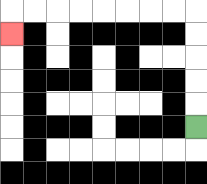{'start': '[8, 5]', 'end': '[0, 1]', 'path_directions': 'U,U,U,U,U,L,L,L,L,L,L,L,L,D', 'path_coordinates': '[[8, 5], [8, 4], [8, 3], [8, 2], [8, 1], [8, 0], [7, 0], [6, 0], [5, 0], [4, 0], [3, 0], [2, 0], [1, 0], [0, 0], [0, 1]]'}